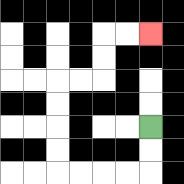{'start': '[6, 5]', 'end': '[6, 1]', 'path_directions': 'D,D,L,L,L,L,U,U,U,U,R,R,U,U,R,R', 'path_coordinates': '[[6, 5], [6, 6], [6, 7], [5, 7], [4, 7], [3, 7], [2, 7], [2, 6], [2, 5], [2, 4], [2, 3], [3, 3], [4, 3], [4, 2], [4, 1], [5, 1], [6, 1]]'}